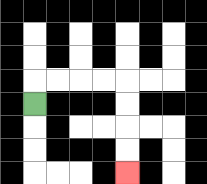{'start': '[1, 4]', 'end': '[5, 7]', 'path_directions': 'U,R,R,R,R,D,D,D,D', 'path_coordinates': '[[1, 4], [1, 3], [2, 3], [3, 3], [4, 3], [5, 3], [5, 4], [5, 5], [5, 6], [5, 7]]'}